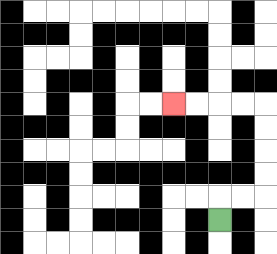{'start': '[9, 9]', 'end': '[7, 4]', 'path_directions': 'U,R,R,U,U,U,U,L,L,L,L', 'path_coordinates': '[[9, 9], [9, 8], [10, 8], [11, 8], [11, 7], [11, 6], [11, 5], [11, 4], [10, 4], [9, 4], [8, 4], [7, 4]]'}